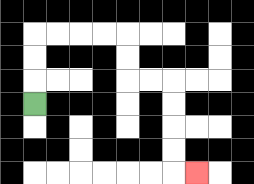{'start': '[1, 4]', 'end': '[8, 7]', 'path_directions': 'U,U,U,R,R,R,R,D,D,R,R,D,D,D,D,R', 'path_coordinates': '[[1, 4], [1, 3], [1, 2], [1, 1], [2, 1], [3, 1], [4, 1], [5, 1], [5, 2], [5, 3], [6, 3], [7, 3], [7, 4], [7, 5], [7, 6], [7, 7], [8, 7]]'}